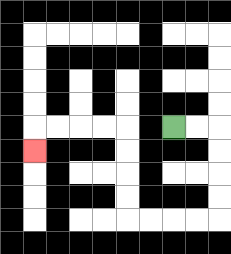{'start': '[7, 5]', 'end': '[1, 6]', 'path_directions': 'R,R,D,D,D,D,L,L,L,L,U,U,U,U,L,L,L,L,D', 'path_coordinates': '[[7, 5], [8, 5], [9, 5], [9, 6], [9, 7], [9, 8], [9, 9], [8, 9], [7, 9], [6, 9], [5, 9], [5, 8], [5, 7], [5, 6], [5, 5], [4, 5], [3, 5], [2, 5], [1, 5], [1, 6]]'}